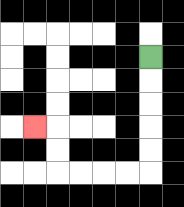{'start': '[6, 2]', 'end': '[1, 5]', 'path_directions': 'D,D,D,D,D,L,L,L,L,U,U,L', 'path_coordinates': '[[6, 2], [6, 3], [6, 4], [6, 5], [6, 6], [6, 7], [5, 7], [4, 7], [3, 7], [2, 7], [2, 6], [2, 5], [1, 5]]'}